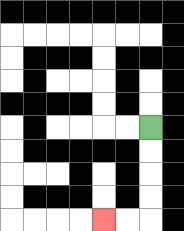{'start': '[6, 5]', 'end': '[4, 9]', 'path_directions': 'D,D,D,D,L,L', 'path_coordinates': '[[6, 5], [6, 6], [6, 7], [6, 8], [6, 9], [5, 9], [4, 9]]'}